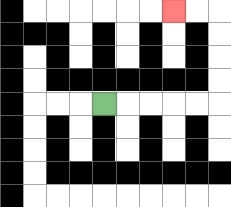{'start': '[4, 4]', 'end': '[7, 0]', 'path_directions': 'R,R,R,R,R,U,U,U,U,L,L', 'path_coordinates': '[[4, 4], [5, 4], [6, 4], [7, 4], [8, 4], [9, 4], [9, 3], [9, 2], [9, 1], [9, 0], [8, 0], [7, 0]]'}